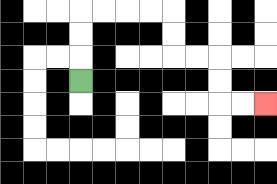{'start': '[3, 3]', 'end': '[11, 4]', 'path_directions': 'U,U,U,R,R,R,R,D,D,R,R,D,D,R,R', 'path_coordinates': '[[3, 3], [3, 2], [3, 1], [3, 0], [4, 0], [5, 0], [6, 0], [7, 0], [7, 1], [7, 2], [8, 2], [9, 2], [9, 3], [9, 4], [10, 4], [11, 4]]'}